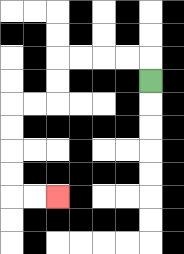{'start': '[6, 3]', 'end': '[2, 8]', 'path_directions': 'U,L,L,L,L,D,D,L,L,D,D,D,D,R,R', 'path_coordinates': '[[6, 3], [6, 2], [5, 2], [4, 2], [3, 2], [2, 2], [2, 3], [2, 4], [1, 4], [0, 4], [0, 5], [0, 6], [0, 7], [0, 8], [1, 8], [2, 8]]'}